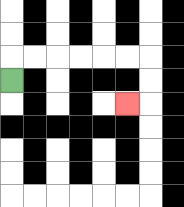{'start': '[0, 3]', 'end': '[5, 4]', 'path_directions': 'U,R,R,R,R,R,R,D,D,L', 'path_coordinates': '[[0, 3], [0, 2], [1, 2], [2, 2], [3, 2], [4, 2], [5, 2], [6, 2], [6, 3], [6, 4], [5, 4]]'}